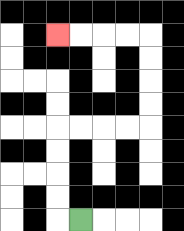{'start': '[3, 9]', 'end': '[2, 1]', 'path_directions': 'L,U,U,U,U,R,R,R,R,U,U,U,U,L,L,L,L', 'path_coordinates': '[[3, 9], [2, 9], [2, 8], [2, 7], [2, 6], [2, 5], [3, 5], [4, 5], [5, 5], [6, 5], [6, 4], [6, 3], [6, 2], [6, 1], [5, 1], [4, 1], [3, 1], [2, 1]]'}